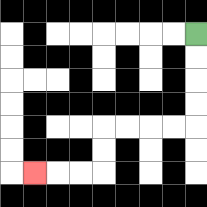{'start': '[8, 1]', 'end': '[1, 7]', 'path_directions': 'D,D,D,D,L,L,L,L,D,D,L,L,L', 'path_coordinates': '[[8, 1], [8, 2], [8, 3], [8, 4], [8, 5], [7, 5], [6, 5], [5, 5], [4, 5], [4, 6], [4, 7], [3, 7], [2, 7], [1, 7]]'}